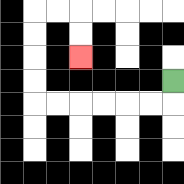{'start': '[7, 3]', 'end': '[3, 2]', 'path_directions': 'D,L,L,L,L,L,L,U,U,U,U,R,R,D,D', 'path_coordinates': '[[7, 3], [7, 4], [6, 4], [5, 4], [4, 4], [3, 4], [2, 4], [1, 4], [1, 3], [1, 2], [1, 1], [1, 0], [2, 0], [3, 0], [3, 1], [3, 2]]'}